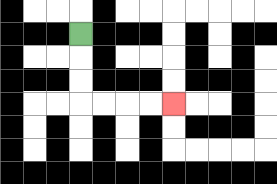{'start': '[3, 1]', 'end': '[7, 4]', 'path_directions': 'D,D,D,R,R,R,R', 'path_coordinates': '[[3, 1], [3, 2], [3, 3], [3, 4], [4, 4], [5, 4], [6, 4], [7, 4]]'}